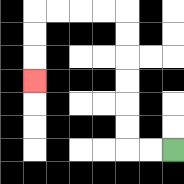{'start': '[7, 6]', 'end': '[1, 3]', 'path_directions': 'L,L,U,U,U,U,U,U,L,L,L,L,D,D,D', 'path_coordinates': '[[7, 6], [6, 6], [5, 6], [5, 5], [5, 4], [5, 3], [5, 2], [5, 1], [5, 0], [4, 0], [3, 0], [2, 0], [1, 0], [1, 1], [1, 2], [1, 3]]'}